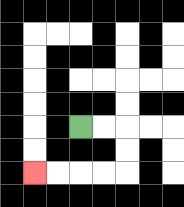{'start': '[3, 5]', 'end': '[1, 7]', 'path_directions': 'R,R,D,D,L,L,L,L', 'path_coordinates': '[[3, 5], [4, 5], [5, 5], [5, 6], [5, 7], [4, 7], [3, 7], [2, 7], [1, 7]]'}